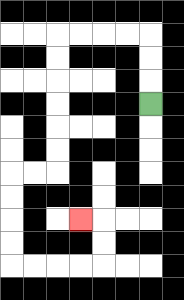{'start': '[6, 4]', 'end': '[3, 9]', 'path_directions': 'U,U,U,L,L,L,L,D,D,D,D,D,D,L,L,D,D,D,D,R,R,R,R,U,U,L', 'path_coordinates': '[[6, 4], [6, 3], [6, 2], [6, 1], [5, 1], [4, 1], [3, 1], [2, 1], [2, 2], [2, 3], [2, 4], [2, 5], [2, 6], [2, 7], [1, 7], [0, 7], [0, 8], [0, 9], [0, 10], [0, 11], [1, 11], [2, 11], [3, 11], [4, 11], [4, 10], [4, 9], [3, 9]]'}